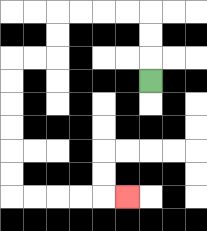{'start': '[6, 3]', 'end': '[5, 8]', 'path_directions': 'U,U,U,L,L,L,L,D,D,L,L,D,D,D,D,D,D,R,R,R,R,R', 'path_coordinates': '[[6, 3], [6, 2], [6, 1], [6, 0], [5, 0], [4, 0], [3, 0], [2, 0], [2, 1], [2, 2], [1, 2], [0, 2], [0, 3], [0, 4], [0, 5], [0, 6], [0, 7], [0, 8], [1, 8], [2, 8], [3, 8], [4, 8], [5, 8]]'}